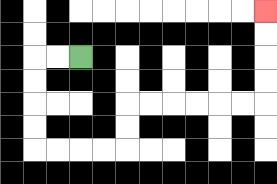{'start': '[3, 2]', 'end': '[11, 0]', 'path_directions': 'L,L,D,D,D,D,R,R,R,R,U,U,R,R,R,R,R,R,U,U,U,U', 'path_coordinates': '[[3, 2], [2, 2], [1, 2], [1, 3], [1, 4], [1, 5], [1, 6], [2, 6], [3, 6], [4, 6], [5, 6], [5, 5], [5, 4], [6, 4], [7, 4], [8, 4], [9, 4], [10, 4], [11, 4], [11, 3], [11, 2], [11, 1], [11, 0]]'}